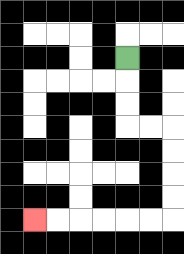{'start': '[5, 2]', 'end': '[1, 9]', 'path_directions': 'D,D,D,R,R,D,D,D,D,L,L,L,L,L,L', 'path_coordinates': '[[5, 2], [5, 3], [5, 4], [5, 5], [6, 5], [7, 5], [7, 6], [7, 7], [7, 8], [7, 9], [6, 9], [5, 9], [4, 9], [3, 9], [2, 9], [1, 9]]'}